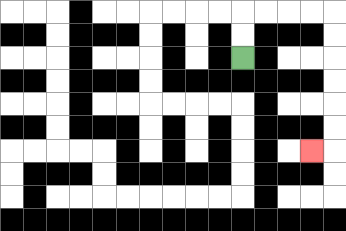{'start': '[10, 2]', 'end': '[13, 6]', 'path_directions': 'U,U,R,R,R,R,D,D,D,D,D,D,L', 'path_coordinates': '[[10, 2], [10, 1], [10, 0], [11, 0], [12, 0], [13, 0], [14, 0], [14, 1], [14, 2], [14, 3], [14, 4], [14, 5], [14, 6], [13, 6]]'}